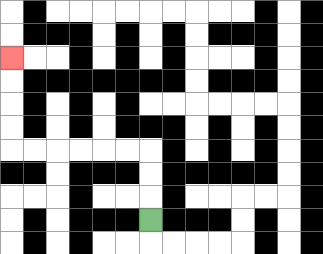{'start': '[6, 9]', 'end': '[0, 2]', 'path_directions': 'U,U,U,L,L,L,L,L,L,U,U,U,U', 'path_coordinates': '[[6, 9], [6, 8], [6, 7], [6, 6], [5, 6], [4, 6], [3, 6], [2, 6], [1, 6], [0, 6], [0, 5], [0, 4], [0, 3], [0, 2]]'}